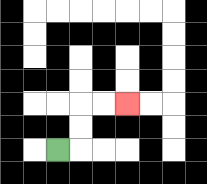{'start': '[2, 6]', 'end': '[5, 4]', 'path_directions': 'R,U,U,R,R', 'path_coordinates': '[[2, 6], [3, 6], [3, 5], [3, 4], [4, 4], [5, 4]]'}